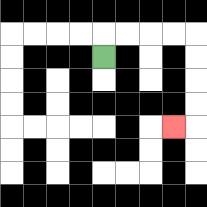{'start': '[4, 2]', 'end': '[7, 5]', 'path_directions': 'U,R,R,R,R,D,D,D,D,L', 'path_coordinates': '[[4, 2], [4, 1], [5, 1], [6, 1], [7, 1], [8, 1], [8, 2], [8, 3], [8, 4], [8, 5], [7, 5]]'}